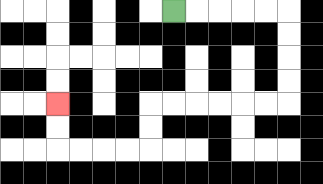{'start': '[7, 0]', 'end': '[2, 4]', 'path_directions': 'R,R,R,R,R,D,D,D,D,L,L,L,L,L,L,D,D,L,L,L,L,U,U', 'path_coordinates': '[[7, 0], [8, 0], [9, 0], [10, 0], [11, 0], [12, 0], [12, 1], [12, 2], [12, 3], [12, 4], [11, 4], [10, 4], [9, 4], [8, 4], [7, 4], [6, 4], [6, 5], [6, 6], [5, 6], [4, 6], [3, 6], [2, 6], [2, 5], [2, 4]]'}